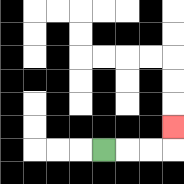{'start': '[4, 6]', 'end': '[7, 5]', 'path_directions': 'R,R,R,U', 'path_coordinates': '[[4, 6], [5, 6], [6, 6], [7, 6], [7, 5]]'}